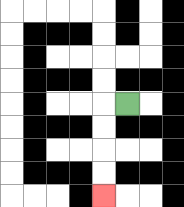{'start': '[5, 4]', 'end': '[4, 8]', 'path_directions': 'L,D,D,D,D', 'path_coordinates': '[[5, 4], [4, 4], [4, 5], [4, 6], [4, 7], [4, 8]]'}